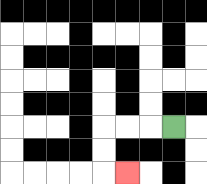{'start': '[7, 5]', 'end': '[5, 7]', 'path_directions': 'L,L,L,D,D,R', 'path_coordinates': '[[7, 5], [6, 5], [5, 5], [4, 5], [4, 6], [4, 7], [5, 7]]'}